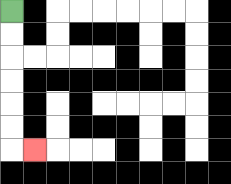{'start': '[0, 0]', 'end': '[1, 6]', 'path_directions': 'D,D,D,D,D,D,R', 'path_coordinates': '[[0, 0], [0, 1], [0, 2], [0, 3], [0, 4], [0, 5], [0, 6], [1, 6]]'}